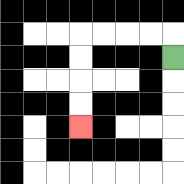{'start': '[7, 2]', 'end': '[3, 5]', 'path_directions': 'U,L,L,L,L,D,D,D,D', 'path_coordinates': '[[7, 2], [7, 1], [6, 1], [5, 1], [4, 1], [3, 1], [3, 2], [3, 3], [3, 4], [3, 5]]'}